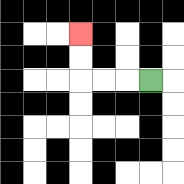{'start': '[6, 3]', 'end': '[3, 1]', 'path_directions': 'L,L,L,U,U', 'path_coordinates': '[[6, 3], [5, 3], [4, 3], [3, 3], [3, 2], [3, 1]]'}